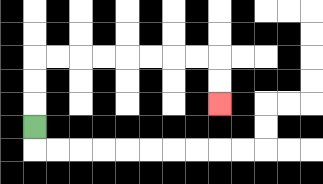{'start': '[1, 5]', 'end': '[9, 4]', 'path_directions': 'U,U,U,R,R,R,R,R,R,R,R,D,D', 'path_coordinates': '[[1, 5], [1, 4], [1, 3], [1, 2], [2, 2], [3, 2], [4, 2], [5, 2], [6, 2], [7, 2], [8, 2], [9, 2], [9, 3], [9, 4]]'}